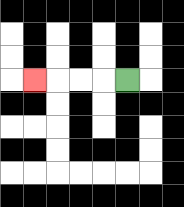{'start': '[5, 3]', 'end': '[1, 3]', 'path_directions': 'L,L,L,L', 'path_coordinates': '[[5, 3], [4, 3], [3, 3], [2, 3], [1, 3]]'}